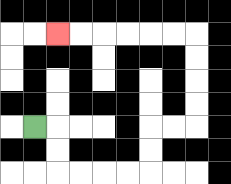{'start': '[1, 5]', 'end': '[2, 1]', 'path_directions': 'R,D,D,R,R,R,R,U,U,R,R,U,U,U,U,L,L,L,L,L,L', 'path_coordinates': '[[1, 5], [2, 5], [2, 6], [2, 7], [3, 7], [4, 7], [5, 7], [6, 7], [6, 6], [6, 5], [7, 5], [8, 5], [8, 4], [8, 3], [8, 2], [8, 1], [7, 1], [6, 1], [5, 1], [4, 1], [3, 1], [2, 1]]'}